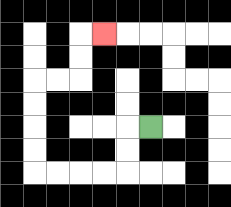{'start': '[6, 5]', 'end': '[4, 1]', 'path_directions': 'L,D,D,L,L,L,L,U,U,U,U,R,R,U,U,R', 'path_coordinates': '[[6, 5], [5, 5], [5, 6], [5, 7], [4, 7], [3, 7], [2, 7], [1, 7], [1, 6], [1, 5], [1, 4], [1, 3], [2, 3], [3, 3], [3, 2], [3, 1], [4, 1]]'}